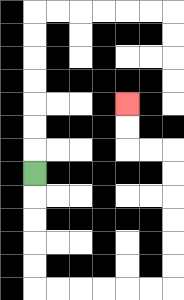{'start': '[1, 7]', 'end': '[5, 4]', 'path_directions': 'D,D,D,D,D,R,R,R,R,R,R,U,U,U,U,U,U,L,L,U,U', 'path_coordinates': '[[1, 7], [1, 8], [1, 9], [1, 10], [1, 11], [1, 12], [2, 12], [3, 12], [4, 12], [5, 12], [6, 12], [7, 12], [7, 11], [7, 10], [7, 9], [7, 8], [7, 7], [7, 6], [6, 6], [5, 6], [5, 5], [5, 4]]'}